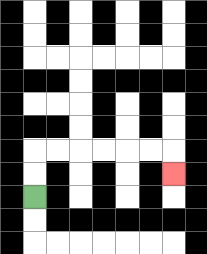{'start': '[1, 8]', 'end': '[7, 7]', 'path_directions': 'U,U,R,R,R,R,R,R,D', 'path_coordinates': '[[1, 8], [1, 7], [1, 6], [2, 6], [3, 6], [4, 6], [5, 6], [6, 6], [7, 6], [7, 7]]'}